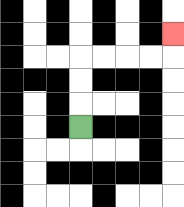{'start': '[3, 5]', 'end': '[7, 1]', 'path_directions': 'U,U,U,R,R,R,R,U', 'path_coordinates': '[[3, 5], [3, 4], [3, 3], [3, 2], [4, 2], [5, 2], [6, 2], [7, 2], [7, 1]]'}